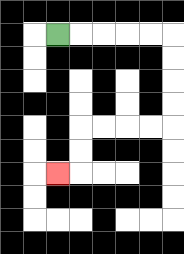{'start': '[2, 1]', 'end': '[2, 7]', 'path_directions': 'R,R,R,R,R,D,D,D,D,L,L,L,L,D,D,L', 'path_coordinates': '[[2, 1], [3, 1], [4, 1], [5, 1], [6, 1], [7, 1], [7, 2], [7, 3], [7, 4], [7, 5], [6, 5], [5, 5], [4, 5], [3, 5], [3, 6], [3, 7], [2, 7]]'}